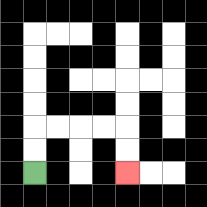{'start': '[1, 7]', 'end': '[5, 7]', 'path_directions': 'U,U,R,R,R,R,D,D', 'path_coordinates': '[[1, 7], [1, 6], [1, 5], [2, 5], [3, 5], [4, 5], [5, 5], [5, 6], [5, 7]]'}